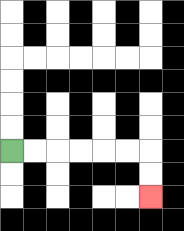{'start': '[0, 6]', 'end': '[6, 8]', 'path_directions': 'R,R,R,R,R,R,D,D', 'path_coordinates': '[[0, 6], [1, 6], [2, 6], [3, 6], [4, 6], [5, 6], [6, 6], [6, 7], [6, 8]]'}